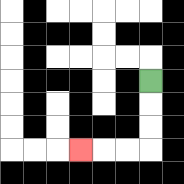{'start': '[6, 3]', 'end': '[3, 6]', 'path_directions': 'D,D,D,L,L,L', 'path_coordinates': '[[6, 3], [6, 4], [6, 5], [6, 6], [5, 6], [4, 6], [3, 6]]'}